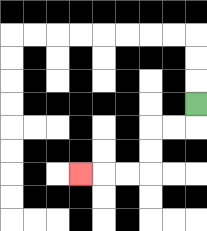{'start': '[8, 4]', 'end': '[3, 7]', 'path_directions': 'D,L,L,D,D,L,L,L', 'path_coordinates': '[[8, 4], [8, 5], [7, 5], [6, 5], [6, 6], [6, 7], [5, 7], [4, 7], [3, 7]]'}